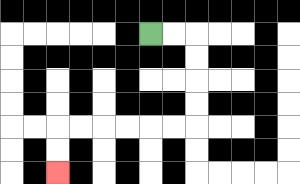{'start': '[6, 1]', 'end': '[2, 7]', 'path_directions': 'R,R,D,D,D,D,L,L,L,L,L,L,D,D', 'path_coordinates': '[[6, 1], [7, 1], [8, 1], [8, 2], [8, 3], [8, 4], [8, 5], [7, 5], [6, 5], [5, 5], [4, 5], [3, 5], [2, 5], [2, 6], [2, 7]]'}